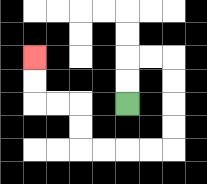{'start': '[5, 4]', 'end': '[1, 2]', 'path_directions': 'U,U,R,R,D,D,D,D,L,L,L,L,U,U,L,L,U,U', 'path_coordinates': '[[5, 4], [5, 3], [5, 2], [6, 2], [7, 2], [7, 3], [7, 4], [7, 5], [7, 6], [6, 6], [5, 6], [4, 6], [3, 6], [3, 5], [3, 4], [2, 4], [1, 4], [1, 3], [1, 2]]'}